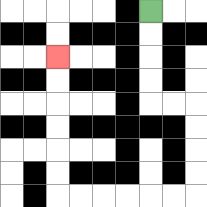{'start': '[6, 0]', 'end': '[2, 2]', 'path_directions': 'D,D,D,D,R,R,D,D,D,D,L,L,L,L,L,L,U,U,U,U,U,U', 'path_coordinates': '[[6, 0], [6, 1], [6, 2], [6, 3], [6, 4], [7, 4], [8, 4], [8, 5], [8, 6], [8, 7], [8, 8], [7, 8], [6, 8], [5, 8], [4, 8], [3, 8], [2, 8], [2, 7], [2, 6], [2, 5], [2, 4], [2, 3], [2, 2]]'}